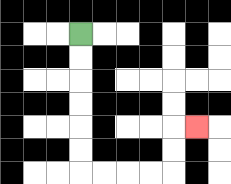{'start': '[3, 1]', 'end': '[8, 5]', 'path_directions': 'D,D,D,D,D,D,R,R,R,R,U,U,R', 'path_coordinates': '[[3, 1], [3, 2], [3, 3], [3, 4], [3, 5], [3, 6], [3, 7], [4, 7], [5, 7], [6, 7], [7, 7], [7, 6], [7, 5], [8, 5]]'}